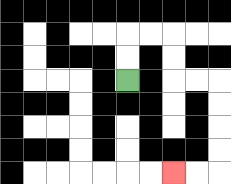{'start': '[5, 3]', 'end': '[7, 7]', 'path_directions': 'U,U,R,R,D,D,R,R,D,D,D,D,L,L', 'path_coordinates': '[[5, 3], [5, 2], [5, 1], [6, 1], [7, 1], [7, 2], [7, 3], [8, 3], [9, 3], [9, 4], [9, 5], [9, 6], [9, 7], [8, 7], [7, 7]]'}